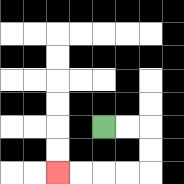{'start': '[4, 5]', 'end': '[2, 7]', 'path_directions': 'R,R,D,D,L,L,L,L', 'path_coordinates': '[[4, 5], [5, 5], [6, 5], [6, 6], [6, 7], [5, 7], [4, 7], [3, 7], [2, 7]]'}